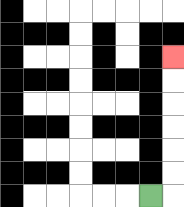{'start': '[6, 8]', 'end': '[7, 2]', 'path_directions': 'R,U,U,U,U,U,U', 'path_coordinates': '[[6, 8], [7, 8], [7, 7], [7, 6], [7, 5], [7, 4], [7, 3], [7, 2]]'}